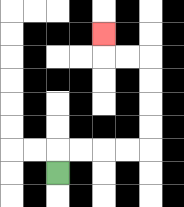{'start': '[2, 7]', 'end': '[4, 1]', 'path_directions': 'U,R,R,R,R,U,U,U,U,L,L,U', 'path_coordinates': '[[2, 7], [2, 6], [3, 6], [4, 6], [5, 6], [6, 6], [6, 5], [6, 4], [6, 3], [6, 2], [5, 2], [4, 2], [4, 1]]'}